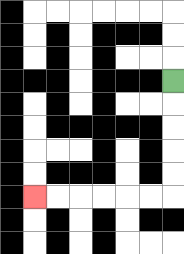{'start': '[7, 3]', 'end': '[1, 8]', 'path_directions': 'D,D,D,D,D,L,L,L,L,L,L', 'path_coordinates': '[[7, 3], [7, 4], [7, 5], [7, 6], [7, 7], [7, 8], [6, 8], [5, 8], [4, 8], [3, 8], [2, 8], [1, 8]]'}